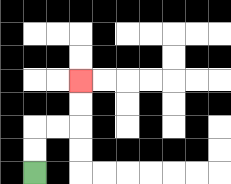{'start': '[1, 7]', 'end': '[3, 3]', 'path_directions': 'U,U,R,R,U,U', 'path_coordinates': '[[1, 7], [1, 6], [1, 5], [2, 5], [3, 5], [3, 4], [3, 3]]'}